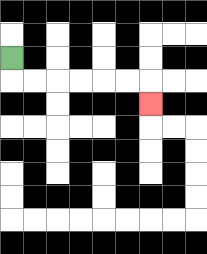{'start': '[0, 2]', 'end': '[6, 4]', 'path_directions': 'D,R,R,R,R,R,R,D', 'path_coordinates': '[[0, 2], [0, 3], [1, 3], [2, 3], [3, 3], [4, 3], [5, 3], [6, 3], [6, 4]]'}